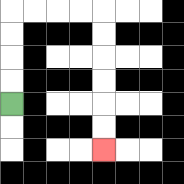{'start': '[0, 4]', 'end': '[4, 6]', 'path_directions': 'U,U,U,U,R,R,R,R,D,D,D,D,D,D', 'path_coordinates': '[[0, 4], [0, 3], [0, 2], [0, 1], [0, 0], [1, 0], [2, 0], [3, 0], [4, 0], [4, 1], [4, 2], [4, 3], [4, 4], [4, 5], [4, 6]]'}